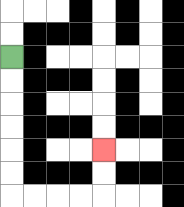{'start': '[0, 2]', 'end': '[4, 6]', 'path_directions': 'D,D,D,D,D,D,R,R,R,R,U,U', 'path_coordinates': '[[0, 2], [0, 3], [0, 4], [0, 5], [0, 6], [0, 7], [0, 8], [1, 8], [2, 8], [3, 8], [4, 8], [4, 7], [4, 6]]'}